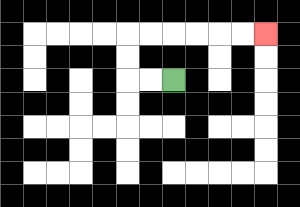{'start': '[7, 3]', 'end': '[11, 1]', 'path_directions': 'L,L,U,U,R,R,R,R,R,R', 'path_coordinates': '[[7, 3], [6, 3], [5, 3], [5, 2], [5, 1], [6, 1], [7, 1], [8, 1], [9, 1], [10, 1], [11, 1]]'}